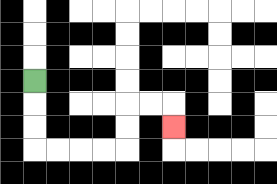{'start': '[1, 3]', 'end': '[7, 5]', 'path_directions': 'D,D,D,R,R,R,R,U,U,R,R,D', 'path_coordinates': '[[1, 3], [1, 4], [1, 5], [1, 6], [2, 6], [3, 6], [4, 6], [5, 6], [5, 5], [5, 4], [6, 4], [7, 4], [7, 5]]'}